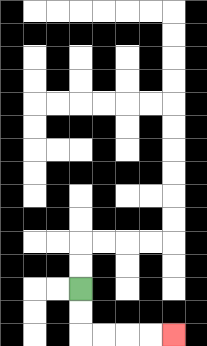{'start': '[3, 12]', 'end': '[7, 14]', 'path_directions': 'D,D,R,R,R,R', 'path_coordinates': '[[3, 12], [3, 13], [3, 14], [4, 14], [5, 14], [6, 14], [7, 14]]'}